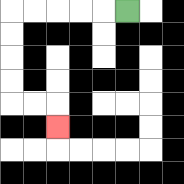{'start': '[5, 0]', 'end': '[2, 5]', 'path_directions': 'L,L,L,L,L,D,D,D,D,R,R,D', 'path_coordinates': '[[5, 0], [4, 0], [3, 0], [2, 0], [1, 0], [0, 0], [0, 1], [0, 2], [0, 3], [0, 4], [1, 4], [2, 4], [2, 5]]'}